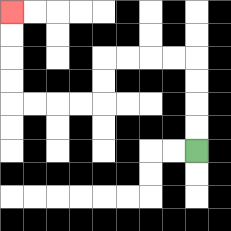{'start': '[8, 6]', 'end': '[0, 0]', 'path_directions': 'U,U,U,U,L,L,L,L,D,D,L,L,L,L,U,U,U,U', 'path_coordinates': '[[8, 6], [8, 5], [8, 4], [8, 3], [8, 2], [7, 2], [6, 2], [5, 2], [4, 2], [4, 3], [4, 4], [3, 4], [2, 4], [1, 4], [0, 4], [0, 3], [0, 2], [0, 1], [0, 0]]'}